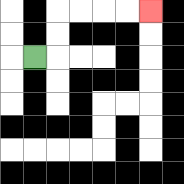{'start': '[1, 2]', 'end': '[6, 0]', 'path_directions': 'R,U,U,R,R,R,R', 'path_coordinates': '[[1, 2], [2, 2], [2, 1], [2, 0], [3, 0], [4, 0], [5, 0], [6, 0]]'}